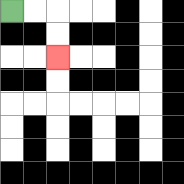{'start': '[0, 0]', 'end': '[2, 2]', 'path_directions': 'R,R,D,D', 'path_coordinates': '[[0, 0], [1, 0], [2, 0], [2, 1], [2, 2]]'}